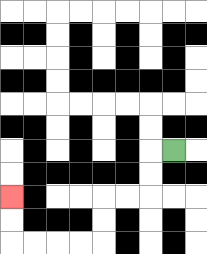{'start': '[7, 6]', 'end': '[0, 8]', 'path_directions': 'L,D,D,L,L,D,D,L,L,L,L,U,U', 'path_coordinates': '[[7, 6], [6, 6], [6, 7], [6, 8], [5, 8], [4, 8], [4, 9], [4, 10], [3, 10], [2, 10], [1, 10], [0, 10], [0, 9], [0, 8]]'}